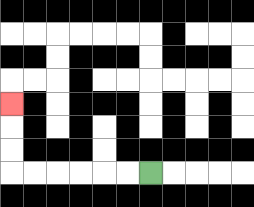{'start': '[6, 7]', 'end': '[0, 4]', 'path_directions': 'L,L,L,L,L,L,U,U,U', 'path_coordinates': '[[6, 7], [5, 7], [4, 7], [3, 7], [2, 7], [1, 7], [0, 7], [0, 6], [0, 5], [0, 4]]'}